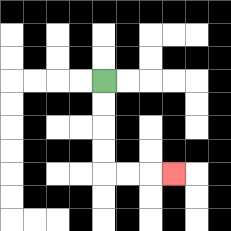{'start': '[4, 3]', 'end': '[7, 7]', 'path_directions': 'D,D,D,D,R,R,R', 'path_coordinates': '[[4, 3], [4, 4], [4, 5], [4, 6], [4, 7], [5, 7], [6, 7], [7, 7]]'}